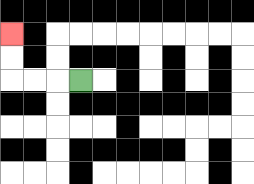{'start': '[3, 3]', 'end': '[0, 1]', 'path_directions': 'L,L,L,U,U', 'path_coordinates': '[[3, 3], [2, 3], [1, 3], [0, 3], [0, 2], [0, 1]]'}